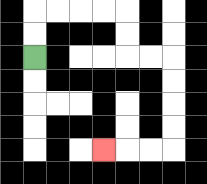{'start': '[1, 2]', 'end': '[4, 6]', 'path_directions': 'U,U,R,R,R,R,D,D,R,R,D,D,D,D,L,L,L', 'path_coordinates': '[[1, 2], [1, 1], [1, 0], [2, 0], [3, 0], [4, 0], [5, 0], [5, 1], [5, 2], [6, 2], [7, 2], [7, 3], [7, 4], [7, 5], [7, 6], [6, 6], [5, 6], [4, 6]]'}